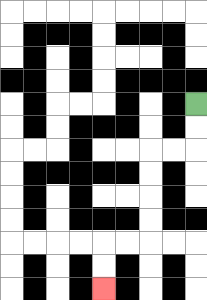{'start': '[8, 4]', 'end': '[4, 12]', 'path_directions': 'D,D,L,L,D,D,D,D,L,L,D,D', 'path_coordinates': '[[8, 4], [8, 5], [8, 6], [7, 6], [6, 6], [6, 7], [6, 8], [6, 9], [6, 10], [5, 10], [4, 10], [4, 11], [4, 12]]'}